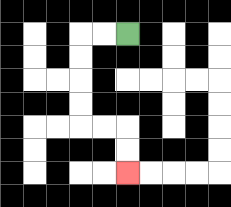{'start': '[5, 1]', 'end': '[5, 7]', 'path_directions': 'L,L,D,D,D,D,R,R,D,D', 'path_coordinates': '[[5, 1], [4, 1], [3, 1], [3, 2], [3, 3], [3, 4], [3, 5], [4, 5], [5, 5], [5, 6], [5, 7]]'}